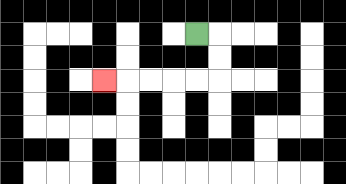{'start': '[8, 1]', 'end': '[4, 3]', 'path_directions': 'R,D,D,L,L,L,L,L', 'path_coordinates': '[[8, 1], [9, 1], [9, 2], [9, 3], [8, 3], [7, 3], [6, 3], [5, 3], [4, 3]]'}